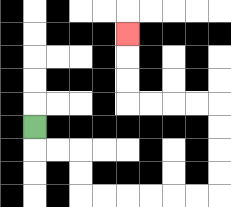{'start': '[1, 5]', 'end': '[5, 1]', 'path_directions': 'D,R,R,D,D,R,R,R,R,R,R,U,U,U,U,L,L,L,L,U,U,U', 'path_coordinates': '[[1, 5], [1, 6], [2, 6], [3, 6], [3, 7], [3, 8], [4, 8], [5, 8], [6, 8], [7, 8], [8, 8], [9, 8], [9, 7], [9, 6], [9, 5], [9, 4], [8, 4], [7, 4], [6, 4], [5, 4], [5, 3], [5, 2], [5, 1]]'}